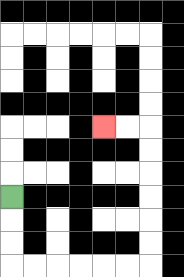{'start': '[0, 8]', 'end': '[4, 5]', 'path_directions': 'D,D,D,R,R,R,R,R,R,U,U,U,U,U,U,L,L', 'path_coordinates': '[[0, 8], [0, 9], [0, 10], [0, 11], [1, 11], [2, 11], [3, 11], [4, 11], [5, 11], [6, 11], [6, 10], [6, 9], [6, 8], [6, 7], [6, 6], [6, 5], [5, 5], [4, 5]]'}